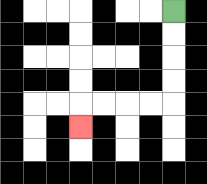{'start': '[7, 0]', 'end': '[3, 5]', 'path_directions': 'D,D,D,D,L,L,L,L,D', 'path_coordinates': '[[7, 0], [7, 1], [7, 2], [7, 3], [7, 4], [6, 4], [5, 4], [4, 4], [3, 4], [3, 5]]'}